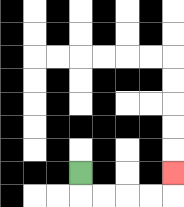{'start': '[3, 7]', 'end': '[7, 7]', 'path_directions': 'D,R,R,R,R,U', 'path_coordinates': '[[3, 7], [3, 8], [4, 8], [5, 8], [6, 8], [7, 8], [7, 7]]'}